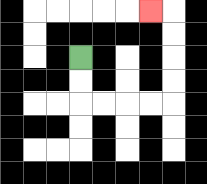{'start': '[3, 2]', 'end': '[6, 0]', 'path_directions': 'D,D,R,R,R,R,U,U,U,U,L', 'path_coordinates': '[[3, 2], [3, 3], [3, 4], [4, 4], [5, 4], [6, 4], [7, 4], [7, 3], [7, 2], [7, 1], [7, 0], [6, 0]]'}